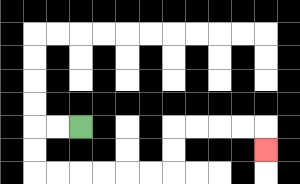{'start': '[3, 5]', 'end': '[11, 6]', 'path_directions': 'L,L,D,D,R,R,R,R,R,R,U,U,R,R,R,R,D', 'path_coordinates': '[[3, 5], [2, 5], [1, 5], [1, 6], [1, 7], [2, 7], [3, 7], [4, 7], [5, 7], [6, 7], [7, 7], [7, 6], [7, 5], [8, 5], [9, 5], [10, 5], [11, 5], [11, 6]]'}